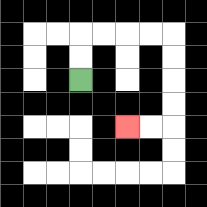{'start': '[3, 3]', 'end': '[5, 5]', 'path_directions': 'U,U,R,R,R,R,D,D,D,D,L,L', 'path_coordinates': '[[3, 3], [3, 2], [3, 1], [4, 1], [5, 1], [6, 1], [7, 1], [7, 2], [7, 3], [7, 4], [7, 5], [6, 5], [5, 5]]'}